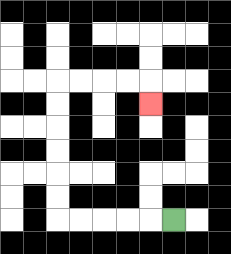{'start': '[7, 9]', 'end': '[6, 4]', 'path_directions': 'L,L,L,L,L,U,U,U,U,U,U,R,R,R,R,D', 'path_coordinates': '[[7, 9], [6, 9], [5, 9], [4, 9], [3, 9], [2, 9], [2, 8], [2, 7], [2, 6], [2, 5], [2, 4], [2, 3], [3, 3], [4, 3], [5, 3], [6, 3], [6, 4]]'}